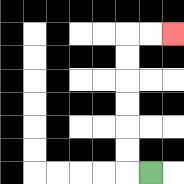{'start': '[6, 7]', 'end': '[7, 1]', 'path_directions': 'L,U,U,U,U,U,U,R,R', 'path_coordinates': '[[6, 7], [5, 7], [5, 6], [5, 5], [5, 4], [5, 3], [5, 2], [5, 1], [6, 1], [7, 1]]'}